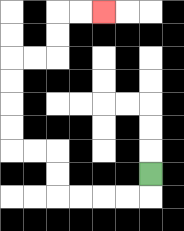{'start': '[6, 7]', 'end': '[4, 0]', 'path_directions': 'D,L,L,L,L,U,U,L,L,U,U,U,U,R,R,U,U,R,R', 'path_coordinates': '[[6, 7], [6, 8], [5, 8], [4, 8], [3, 8], [2, 8], [2, 7], [2, 6], [1, 6], [0, 6], [0, 5], [0, 4], [0, 3], [0, 2], [1, 2], [2, 2], [2, 1], [2, 0], [3, 0], [4, 0]]'}